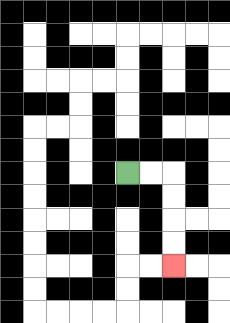{'start': '[5, 7]', 'end': '[7, 11]', 'path_directions': 'R,R,D,D,D,D', 'path_coordinates': '[[5, 7], [6, 7], [7, 7], [7, 8], [7, 9], [7, 10], [7, 11]]'}